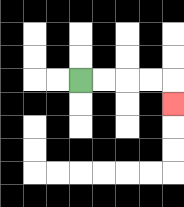{'start': '[3, 3]', 'end': '[7, 4]', 'path_directions': 'R,R,R,R,D', 'path_coordinates': '[[3, 3], [4, 3], [5, 3], [6, 3], [7, 3], [7, 4]]'}